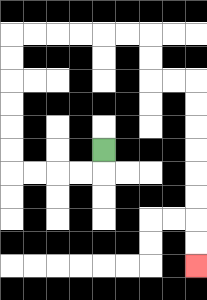{'start': '[4, 6]', 'end': '[8, 11]', 'path_directions': 'D,L,L,L,L,U,U,U,U,U,U,R,R,R,R,R,R,D,D,R,R,D,D,D,D,D,D,D,D', 'path_coordinates': '[[4, 6], [4, 7], [3, 7], [2, 7], [1, 7], [0, 7], [0, 6], [0, 5], [0, 4], [0, 3], [0, 2], [0, 1], [1, 1], [2, 1], [3, 1], [4, 1], [5, 1], [6, 1], [6, 2], [6, 3], [7, 3], [8, 3], [8, 4], [8, 5], [8, 6], [8, 7], [8, 8], [8, 9], [8, 10], [8, 11]]'}